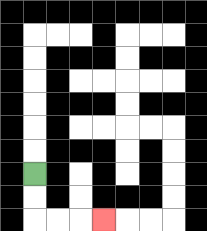{'start': '[1, 7]', 'end': '[4, 9]', 'path_directions': 'D,D,R,R,R', 'path_coordinates': '[[1, 7], [1, 8], [1, 9], [2, 9], [3, 9], [4, 9]]'}